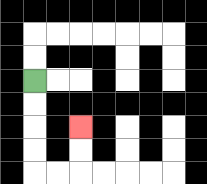{'start': '[1, 3]', 'end': '[3, 5]', 'path_directions': 'D,D,D,D,R,R,U,U', 'path_coordinates': '[[1, 3], [1, 4], [1, 5], [1, 6], [1, 7], [2, 7], [3, 7], [3, 6], [3, 5]]'}